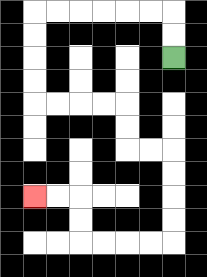{'start': '[7, 2]', 'end': '[1, 8]', 'path_directions': 'U,U,L,L,L,L,L,L,D,D,D,D,R,R,R,R,D,D,R,R,D,D,D,D,L,L,L,L,U,U,L,L', 'path_coordinates': '[[7, 2], [7, 1], [7, 0], [6, 0], [5, 0], [4, 0], [3, 0], [2, 0], [1, 0], [1, 1], [1, 2], [1, 3], [1, 4], [2, 4], [3, 4], [4, 4], [5, 4], [5, 5], [5, 6], [6, 6], [7, 6], [7, 7], [7, 8], [7, 9], [7, 10], [6, 10], [5, 10], [4, 10], [3, 10], [3, 9], [3, 8], [2, 8], [1, 8]]'}